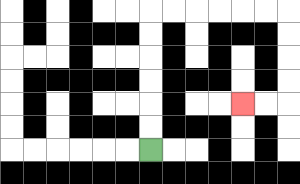{'start': '[6, 6]', 'end': '[10, 4]', 'path_directions': 'U,U,U,U,U,U,R,R,R,R,R,R,D,D,D,D,L,L', 'path_coordinates': '[[6, 6], [6, 5], [6, 4], [6, 3], [6, 2], [6, 1], [6, 0], [7, 0], [8, 0], [9, 0], [10, 0], [11, 0], [12, 0], [12, 1], [12, 2], [12, 3], [12, 4], [11, 4], [10, 4]]'}